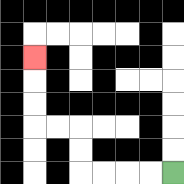{'start': '[7, 7]', 'end': '[1, 2]', 'path_directions': 'L,L,L,L,U,U,L,L,U,U,U', 'path_coordinates': '[[7, 7], [6, 7], [5, 7], [4, 7], [3, 7], [3, 6], [3, 5], [2, 5], [1, 5], [1, 4], [1, 3], [1, 2]]'}